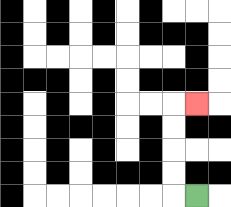{'start': '[8, 8]', 'end': '[8, 4]', 'path_directions': 'L,U,U,U,U,R', 'path_coordinates': '[[8, 8], [7, 8], [7, 7], [7, 6], [7, 5], [7, 4], [8, 4]]'}